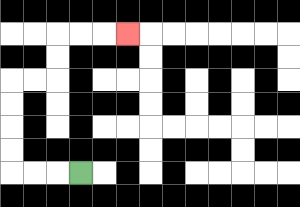{'start': '[3, 7]', 'end': '[5, 1]', 'path_directions': 'L,L,L,U,U,U,U,R,R,U,U,R,R,R', 'path_coordinates': '[[3, 7], [2, 7], [1, 7], [0, 7], [0, 6], [0, 5], [0, 4], [0, 3], [1, 3], [2, 3], [2, 2], [2, 1], [3, 1], [4, 1], [5, 1]]'}